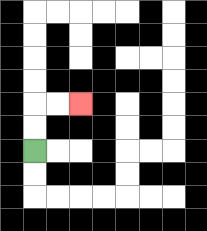{'start': '[1, 6]', 'end': '[3, 4]', 'path_directions': 'U,U,R,R', 'path_coordinates': '[[1, 6], [1, 5], [1, 4], [2, 4], [3, 4]]'}